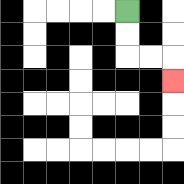{'start': '[5, 0]', 'end': '[7, 3]', 'path_directions': 'D,D,R,R,D', 'path_coordinates': '[[5, 0], [5, 1], [5, 2], [6, 2], [7, 2], [7, 3]]'}